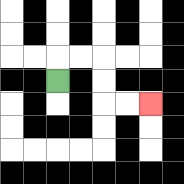{'start': '[2, 3]', 'end': '[6, 4]', 'path_directions': 'U,R,R,D,D,R,R', 'path_coordinates': '[[2, 3], [2, 2], [3, 2], [4, 2], [4, 3], [4, 4], [5, 4], [6, 4]]'}